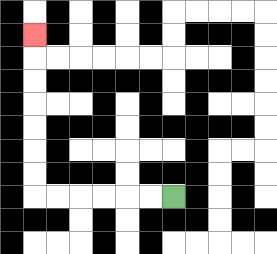{'start': '[7, 8]', 'end': '[1, 1]', 'path_directions': 'L,L,L,L,L,L,U,U,U,U,U,U,U', 'path_coordinates': '[[7, 8], [6, 8], [5, 8], [4, 8], [3, 8], [2, 8], [1, 8], [1, 7], [1, 6], [1, 5], [1, 4], [1, 3], [1, 2], [1, 1]]'}